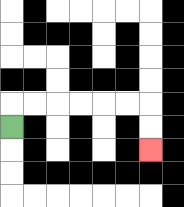{'start': '[0, 5]', 'end': '[6, 6]', 'path_directions': 'U,R,R,R,R,R,R,D,D', 'path_coordinates': '[[0, 5], [0, 4], [1, 4], [2, 4], [3, 4], [4, 4], [5, 4], [6, 4], [6, 5], [6, 6]]'}